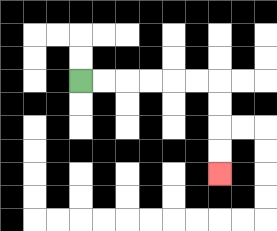{'start': '[3, 3]', 'end': '[9, 7]', 'path_directions': 'R,R,R,R,R,R,D,D,D,D', 'path_coordinates': '[[3, 3], [4, 3], [5, 3], [6, 3], [7, 3], [8, 3], [9, 3], [9, 4], [9, 5], [9, 6], [9, 7]]'}